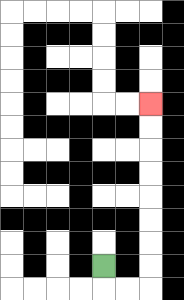{'start': '[4, 11]', 'end': '[6, 4]', 'path_directions': 'D,R,R,U,U,U,U,U,U,U,U', 'path_coordinates': '[[4, 11], [4, 12], [5, 12], [6, 12], [6, 11], [6, 10], [6, 9], [6, 8], [6, 7], [6, 6], [6, 5], [6, 4]]'}